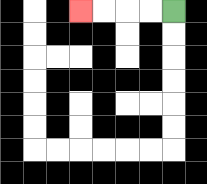{'start': '[7, 0]', 'end': '[3, 0]', 'path_directions': 'L,L,L,L', 'path_coordinates': '[[7, 0], [6, 0], [5, 0], [4, 0], [3, 0]]'}